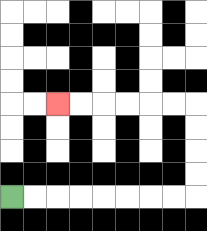{'start': '[0, 8]', 'end': '[2, 4]', 'path_directions': 'R,R,R,R,R,R,R,R,U,U,U,U,L,L,L,L,L,L', 'path_coordinates': '[[0, 8], [1, 8], [2, 8], [3, 8], [4, 8], [5, 8], [6, 8], [7, 8], [8, 8], [8, 7], [8, 6], [8, 5], [8, 4], [7, 4], [6, 4], [5, 4], [4, 4], [3, 4], [2, 4]]'}